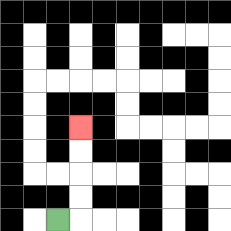{'start': '[2, 9]', 'end': '[3, 5]', 'path_directions': 'R,U,U,U,U', 'path_coordinates': '[[2, 9], [3, 9], [3, 8], [3, 7], [3, 6], [3, 5]]'}